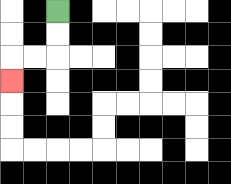{'start': '[2, 0]', 'end': '[0, 3]', 'path_directions': 'D,D,L,L,D', 'path_coordinates': '[[2, 0], [2, 1], [2, 2], [1, 2], [0, 2], [0, 3]]'}